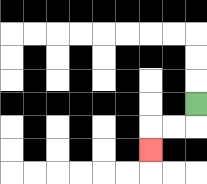{'start': '[8, 4]', 'end': '[6, 6]', 'path_directions': 'D,L,L,D', 'path_coordinates': '[[8, 4], [8, 5], [7, 5], [6, 5], [6, 6]]'}